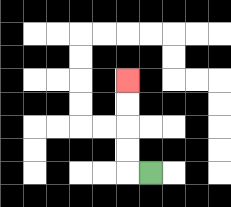{'start': '[6, 7]', 'end': '[5, 3]', 'path_directions': 'L,U,U,U,U', 'path_coordinates': '[[6, 7], [5, 7], [5, 6], [5, 5], [5, 4], [5, 3]]'}